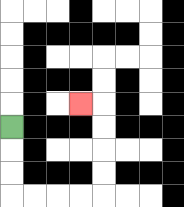{'start': '[0, 5]', 'end': '[3, 4]', 'path_directions': 'D,D,D,R,R,R,R,U,U,U,U,L', 'path_coordinates': '[[0, 5], [0, 6], [0, 7], [0, 8], [1, 8], [2, 8], [3, 8], [4, 8], [4, 7], [4, 6], [4, 5], [4, 4], [3, 4]]'}